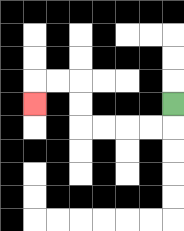{'start': '[7, 4]', 'end': '[1, 4]', 'path_directions': 'D,L,L,L,L,U,U,L,L,D', 'path_coordinates': '[[7, 4], [7, 5], [6, 5], [5, 5], [4, 5], [3, 5], [3, 4], [3, 3], [2, 3], [1, 3], [1, 4]]'}